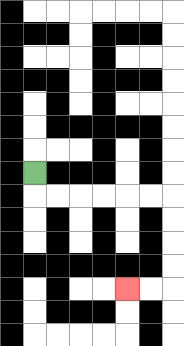{'start': '[1, 7]', 'end': '[5, 12]', 'path_directions': 'D,R,R,R,R,R,R,D,D,D,D,L,L', 'path_coordinates': '[[1, 7], [1, 8], [2, 8], [3, 8], [4, 8], [5, 8], [6, 8], [7, 8], [7, 9], [7, 10], [7, 11], [7, 12], [6, 12], [5, 12]]'}